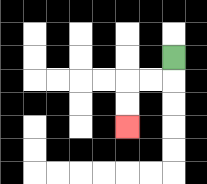{'start': '[7, 2]', 'end': '[5, 5]', 'path_directions': 'D,L,L,D,D', 'path_coordinates': '[[7, 2], [7, 3], [6, 3], [5, 3], [5, 4], [5, 5]]'}